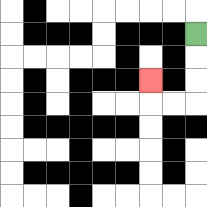{'start': '[8, 1]', 'end': '[6, 3]', 'path_directions': 'D,D,D,L,L,U', 'path_coordinates': '[[8, 1], [8, 2], [8, 3], [8, 4], [7, 4], [6, 4], [6, 3]]'}